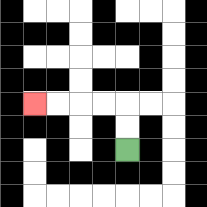{'start': '[5, 6]', 'end': '[1, 4]', 'path_directions': 'U,U,L,L,L,L', 'path_coordinates': '[[5, 6], [5, 5], [5, 4], [4, 4], [3, 4], [2, 4], [1, 4]]'}